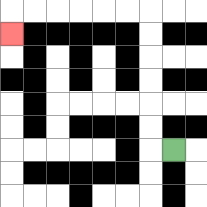{'start': '[7, 6]', 'end': '[0, 1]', 'path_directions': 'L,U,U,U,U,U,U,L,L,L,L,L,L,D', 'path_coordinates': '[[7, 6], [6, 6], [6, 5], [6, 4], [6, 3], [6, 2], [6, 1], [6, 0], [5, 0], [4, 0], [3, 0], [2, 0], [1, 0], [0, 0], [0, 1]]'}